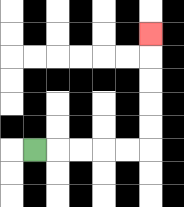{'start': '[1, 6]', 'end': '[6, 1]', 'path_directions': 'R,R,R,R,R,U,U,U,U,U', 'path_coordinates': '[[1, 6], [2, 6], [3, 6], [4, 6], [5, 6], [6, 6], [6, 5], [6, 4], [6, 3], [6, 2], [6, 1]]'}